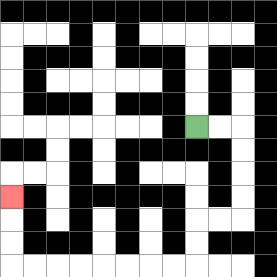{'start': '[8, 5]', 'end': '[0, 8]', 'path_directions': 'R,R,D,D,D,D,L,L,D,D,L,L,L,L,L,L,L,L,U,U,U', 'path_coordinates': '[[8, 5], [9, 5], [10, 5], [10, 6], [10, 7], [10, 8], [10, 9], [9, 9], [8, 9], [8, 10], [8, 11], [7, 11], [6, 11], [5, 11], [4, 11], [3, 11], [2, 11], [1, 11], [0, 11], [0, 10], [0, 9], [0, 8]]'}